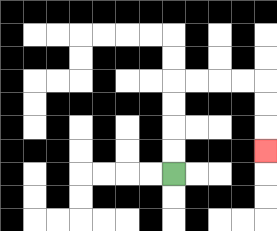{'start': '[7, 7]', 'end': '[11, 6]', 'path_directions': 'U,U,U,U,R,R,R,R,D,D,D', 'path_coordinates': '[[7, 7], [7, 6], [7, 5], [7, 4], [7, 3], [8, 3], [9, 3], [10, 3], [11, 3], [11, 4], [11, 5], [11, 6]]'}